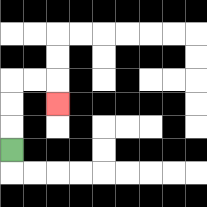{'start': '[0, 6]', 'end': '[2, 4]', 'path_directions': 'U,U,U,R,R,D', 'path_coordinates': '[[0, 6], [0, 5], [0, 4], [0, 3], [1, 3], [2, 3], [2, 4]]'}